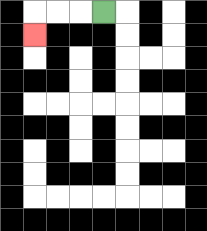{'start': '[4, 0]', 'end': '[1, 1]', 'path_directions': 'L,L,L,D', 'path_coordinates': '[[4, 0], [3, 0], [2, 0], [1, 0], [1, 1]]'}